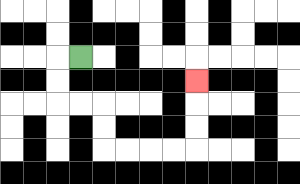{'start': '[3, 2]', 'end': '[8, 3]', 'path_directions': 'L,D,D,R,R,D,D,R,R,R,R,U,U,U', 'path_coordinates': '[[3, 2], [2, 2], [2, 3], [2, 4], [3, 4], [4, 4], [4, 5], [4, 6], [5, 6], [6, 6], [7, 6], [8, 6], [8, 5], [8, 4], [8, 3]]'}